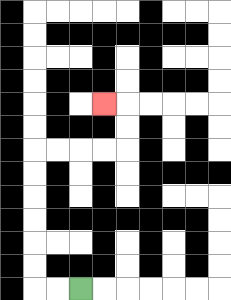{'start': '[3, 12]', 'end': '[4, 4]', 'path_directions': 'L,L,U,U,U,U,U,U,R,R,R,R,U,U,L', 'path_coordinates': '[[3, 12], [2, 12], [1, 12], [1, 11], [1, 10], [1, 9], [1, 8], [1, 7], [1, 6], [2, 6], [3, 6], [4, 6], [5, 6], [5, 5], [5, 4], [4, 4]]'}